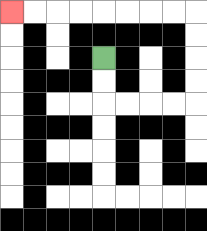{'start': '[4, 2]', 'end': '[0, 0]', 'path_directions': 'D,D,R,R,R,R,U,U,U,U,L,L,L,L,L,L,L,L', 'path_coordinates': '[[4, 2], [4, 3], [4, 4], [5, 4], [6, 4], [7, 4], [8, 4], [8, 3], [8, 2], [8, 1], [8, 0], [7, 0], [6, 0], [5, 0], [4, 0], [3, 0], [2, 0], [1, 0], [0, 0]]'}